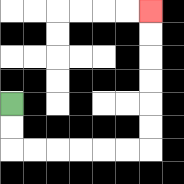{'start': '[0, 4]', 'end': '[6, 0]', 'path_directions': 'D,D,R,R,R,R,R,R,U,U,U,U,U,U', 'path_coordinates': '[[0, 4], [0, 5], [0, 6], [1, 6], [2, 6], [3, 6], [4, 6], [5, 6], [6, 6], [6, 5], [6, 4], [6, 3], [6, 2], [6, 1], [6, 0]]'}